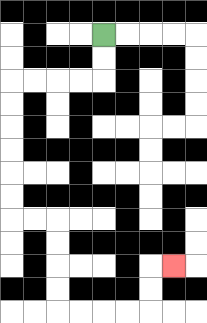{'start': '[4, 1]', 'end': '[7, 11]', 'path_directions': 'D,D,L,L,L,L,D,D,D,D,D,D,R,R,D,D,D,D,R,R,R,R,U,U,R', 'path_coordinates': '[[4, 1], [4, 2], [4, 3], [3, 3], [2, 3], [1, 3], [0, 3], [0, 4], [0, 5], [0, 6], [0, 7], [0, 8], [0, 9], [1, 9], [2, 9], [2, 10], [2, 11], [2, 12], [2, 13], [3, 13], [4, 13], [5, 13], [6, 13], [6, 12], [6, 11], [7, 11]]'}